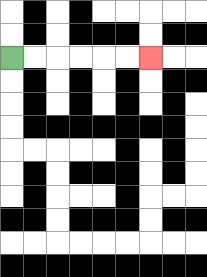{'start': '[0, 2]', 'end': '[6, 2]', 'path_directions': 'R,R,R,R,R,R', 'path_coordinates': '[[0, 2], [1, 2], [2, 2], [3, 2], [4, 2], [5, 2], [6, 2]]'}